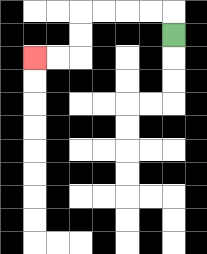{'start': '[7, 1]', 'end': '[1, 2]', 'path_directions': 'U,L,L,L,L,D,D,L,L', 'path_coordinates': '[[7, 1], [7, 0], [6, 0], [5, 0], [4, 0], [3, 0], [3, 1], [3, 2], [2, 2], [1, 2]]'}